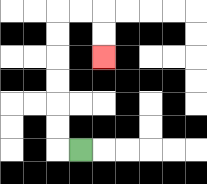{'start': '[3, 6]', 'end': '[4, 2]', 'path_directions': 'L,U,U,U,U,U,U,R,R,D,D', 'path_coordinates': '[[3, 6], [2, 6], [2, 5], [2, 4], [2, 3], [2, 2], [2, 1], [2, 0], [3, 0], [4, 0], [4, 1], [4, 2]]'}